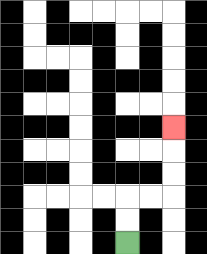{'start': '[5, 10]', 'end': '[7, 5]', 'path_directions': 'U,U,R,R,U,U,U', 'path_coordinates': '[[5, 10], [5, 9], [5, 8], [6, 8], [7, 8], [7, 7], [7, 6], [7, 5]]'}